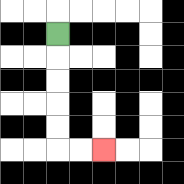{'start': '[2, 1]', 'end': '[4, 6]', 'path_directions': 'D,D,D,D,D,R,R', 'path_coordinates': '[[2, 1], [2, 2], [2, 3], [2, 4], [2, 5], [2, 6], [3, 6], [4, 6]]'}